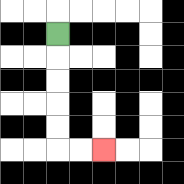{'start': '[2, 1]', 'end': '[4, 6]', 'path_directions': 'D,D,D,D,D,R,R', 'path_coordinates': '[[2, 1], [2, 2], [2, 3], [2, 4], [2, 5], [2, 6], [3, 6], [4, 6]]'}